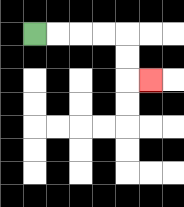{'start': '[1, 1]', 'end': '[6, 3]', 'path_directions': 'R,R,R,R,D,D,R', 'path_coordinates': '[[1, 1], [2, 1], [3, 1], [4, 1], [5, 1], [5, 2], [5, 3], [6, 3]]'}